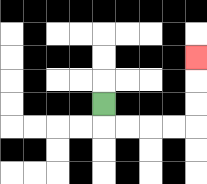{'start': '[4, 4]', 'end': '[8, 2]', 'path_directions': 'D,R,R,R,R,U,U,U', 'path_coordinates': '[[4, 4], [4, 5], [5, 5], [6, 5], [7, 5], [8, 5], [8, 4], [8, 3], [8, 2]]'}